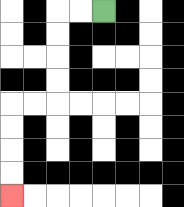{'start': '[4, 0]', 'end': '[0, 8]', 'path_directions': 'L,L,D,D,D,D,L,L,D,D,D,D', 'path_coordinates': '[[4, 0], [3, 0], [2, 0], [2, 1], [2, 2], [2, 3], [2, 4], [1, 4], [0, 4], [0, 5], [0, 6], [0, 7], [0, 8]]'}